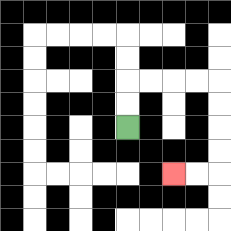{'start': '[5, 5]', 'end': '[7, 7]', 'path_directions': 'U,U,R,R,R,R,D,D,D,D,L,L', 'path_coordinates': '[[5, 5], [5, 4], [5, 3], [6, 3], [7, 3], [8, 3], [9, 3], [9, 4], [9, 5], [9, 6], [9, 7], [8, 7], [7, 7]]'}